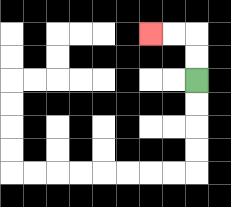{'start': '[8, 3]', 'end': '[6, 1]', 'path_directions': 'U,U,L,L', 'path_coordinates': '[[8, 3], [8, 2], [8, 1], [7, 1], [6, 1]]'}